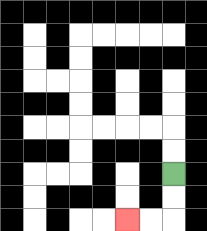{'start': '[7, 7]', 'end': '[5, 9]', 'path_directions': 'D,D,L,L', 'path_coordinates': '[[7, 7], [7, 8], [7, 9], [6, 9], [5, 9]]'}